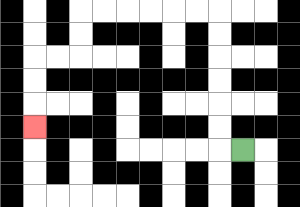{'start': '[10, 6]', 'end': '[1, 5]', 'path_directions': 'L,U,U,U,U,U,U,L,L,L,L,L,L,D,D,L,L,D,D,D', 'path_coordinates': '[[10, 6], [9, 6], [9, 5], [9, 4], [9, 3], [9, 2], [9, 1], [9, 0], [8, 0], [7, 0], [6, 0], [5, 0], [4, 0], [3, 0], [3, 1], [3, 2], [2, 2], [1, 2], [1, 3], [1, 4], [1, 5]]'}